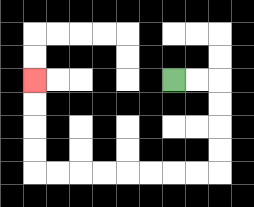{'start': '[7, 3]', 'end': '[1, 3]', 'path_directions': 'R,R,D,D,D,D,L,L,L,L,L,L,L,L,U,U,U,U', 'path_coordinates': '[[7, 3], [8, 3], [9, 3], [9, 4], [9, 5], [9, 6], [9, 7], [8, 7], [7, 7], [6, 7], [5, 7], [4, 7], [3, 7], [2, 7], [1, 7], [1, 6], [1, 5], [1, 4], [1, 3]]'}